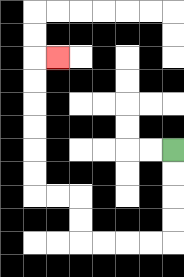{'start': '[7, 6]', 'end': '[2, 2]', 'path_directions': 'D,D,D,D,L,L,L,L,U,U,L,L,U,U,U,U,U,U,R', 'path_coordinates': '[[7, 6], [7, 7], [7, 8], [7, 9], [7, 10], [6, 10], [5, 10], [4, 10], [3, 10], [3, 9], [3, 8], [2, 8], [1, 8], [1, 7], [1, 6], [1, 5], [1, 4], [1, 3], [1, 2], [2, 2]]'}